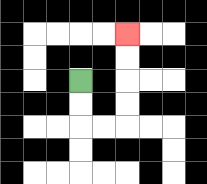{'start': '[3, 3]', 'end': '[5, 1]', 'path_directions': 'D,D,R,R,U,U,U,U', 'path_coordinates': '[[3, 3], [3, 4], [3, 5], [4, 5], [5, 5], [5, 4], [5, 3], [5, 2], [5, 1]]'}